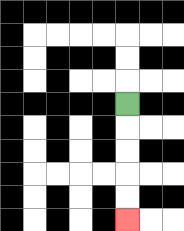{'start': '[5, 4]', 'end': '[5, 9]', 'path_directions': 'D,D,D,D,D', 'path_coordinates': '[[5, 4], [5, 5], [5, 6], [5, 7], [5, 8], [5, 9]]'}